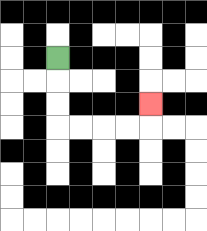{'start': '[2, 2]', 'end': '[6, 4]', 'path_directions': 'D,D,D,R,R,R,R,U', 'path_coordinates': '[[2, 2], [2, 3], [2, 4], [2, 5], [3, 5], [4, 5], [5, 5], [6, 5], [6, 4]]'}